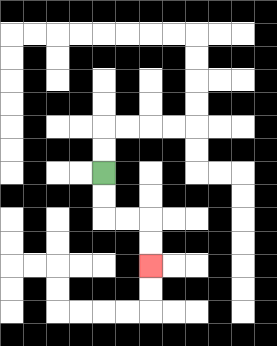{'start': '[4, 7]', 'end': '[6, 11]', 'path_directions': 'D,D,R,R,D,D', 'path_coordinates': '[[4, 7], [4, 8], [4, 9], [5, 9], [6, 9], [6, 10], [6, 11]]'}